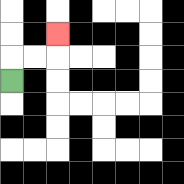{'start': '[0, 3]', 'end': '[2, 1]', 'path_directions': 'U,R,R,U', 'path_coordinates': '[[0, 3], [0, 2], [1, 2], [2, 2], [2, 1]]'}